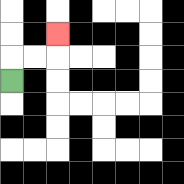{'start': '[0, 3]', 'end': '[2, 1]', 'path_directions': 'U,R,R,U', 'path_coordinates': '[[0, 3], [0, 2], [1, 2], [2, 2], [2, 1]]'}